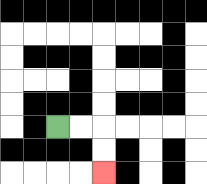{'start': '[2, 5]', 'end': '[4, 7]', 'path_directions': 'R,R,D,D', 'path_coordinates': '[[2, 5], [3, 5], [4, 5], [4, 6], [4, 7]]'}